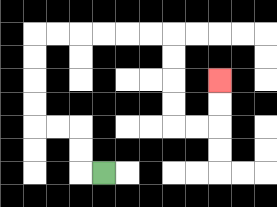{'start': '[4, 7]', 'end': '[9, 3]', 'path_directions': 'L,U,U,L,L,U,U,U,U,R,R,R,R,R,R,D,D,D,D,R,R,U,U', 'path_coordinates': '[[4, 7], [3, 7], [3, 6], [3, 5], [2, 5], [1, 5], [1, 4], [1, 3], [1, 2], [1, 1], [2, 1], [3, 1], [4, 1], [5, 1], [6, 1], [7, 1], [7, 2], [7, 3], [7, 4], [7, 5], [8, 5], [9, 5], [9, 4], [9, 3]]'}